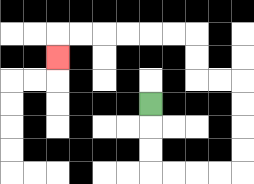{'start': '[6, 4]', 'end': '[2, 2]', 'path_directions': 'D,D,D,R,R,R,R,U,U,U,U,L,L,U,U,L,L,L,L,L,L,D', 'path_coordinates': '[[6, 4], [6, 5], [6, 6], [6, 7], [7, 7], [8, 7], [9, 7], [10, 7], [10, 6], [10, 5], [10, 4], [10, 3], [9, 3], [8, 3], [8, 2], [8, 1], [7, 1], [6, 1], [5, 1], [4, 1], [3, 1], [2, 1], [2, 2]]'}